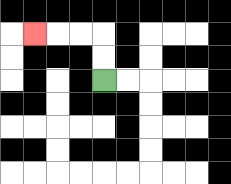{'start': '[4, 3]', 'end': '[1, 1]', 'path_directions': 'U,U,L,L,L', 'path_coordinates': '[[4, 3], [4, 2], [4, 1], [3, 1], [2, 1], [1, 1]]'}